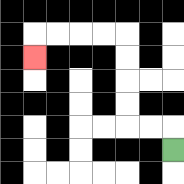{'start': '[7, 6]', 'end': '[1, 2]', 'path_directions': 'U,L,L,U,U,U,U,L,L,L,L,D', 'path_coordinates': '[[7, 6], [7, 5], [6, 5], [5, 5], [5, 4], [5, 3], [5, 2], [5, 1], [4, 1], [3, 1], [2, 1], [1, 1], [1, 2]]'}